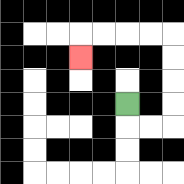{'start': '[5, 4]', 'end': '[3, 2]', 'path_directions': 'D,R,R,U,U,U,U,L,L,L,L,D', 'path_coordinates': '[[5, 4], [5, 5], [6, 5], [7, 5], [7, 4], [7, 3], [7, 2], [7, 1], [6, 1], [5, 1], [4, 1], [3, 1], [3, 2]]'}